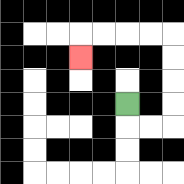{'start': '[5, 4]', 'end': '[3, 2]', 'path_directions': 'D,R,R,U,U,U,U,L,L,L,L,D', 'path_coordinates': '[[5, 4], [5, 5], [6, 5], [7, 5], [7, 4], [7, 3], [7, 2], [7, 1], [6, 1], [5, 1], [4, 1], [3, 1], [3, 2]]'}